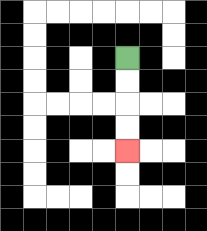{'start': '[5, 2]', 'end': '[5, 6]', 'path_directions': 'D,D,D,D', 'path_coordinates': '[[5, 2], [5, 3], [5, 4], [5, 5], [5, 6]]'}